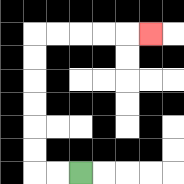{'start': '[3, 7]', 'end': '[6, 1]', 'path_directions': 'L,L,U,U,U,U,U,U,R,R,R,R,R', 'path_coordinates': '[[3, 7], [2, 7], [1, 7], [1, 6], [1, 5], [1, 4], [1, 3], [1, 2], [1, 1], [2, 1], [3, 1], [4, 1], [5, 1], [6, 1]]'}